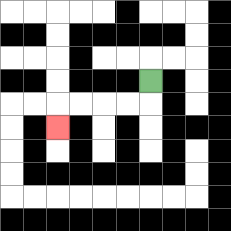{'start': '[6, 3]', 'end': '[2, 5]', 'path_directions': 'D,L,L,L,L,D', 'path_coordinates': '[[6, 3], [6, 4], [5, 4], [4, 4], [3, 4], [2, 4], [2, 5]]'}